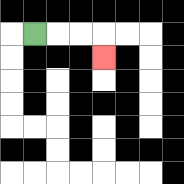{'start': '[1, 1]', 'end': '[4, 2]', 'path_directions': 'R,R,R,D', 'path_coordinates': '[[1, 1], [2, 1], [3, 1], [4, 1], [4, 2]]'}